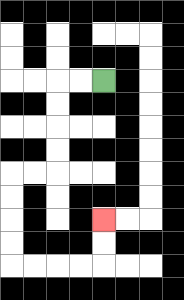{'start': '[4, 3]', 'end': '[4, 9]', 'path_directions': 'L,L,D,D,D,D,L,L,D,D,D,D,R,R,R,R,U,U', 'path_coordinates': '[[4, 3], [3, 3], [2, 3], [2, 4], [2, 5], [2, 6], [2, 7], [1, 7], [0, 7], [0, 8], [0, 9], [0, 10], [0, 11], [1, 11], [2, 11], [3, 11], [4, 11], [4, 10], [4, 9]]'}